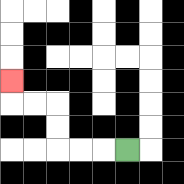{'start': '[5, 6]', 'end': '[0, 3]', 'path_directions': 'L,L,L,U,U,L,L,U', 'path_coordinates': '[[5, 6], [4, 6], [3, 6], [2, 6], [2, 5], [2, 4], [1, 4], [0, 4], [0, 3]]'}